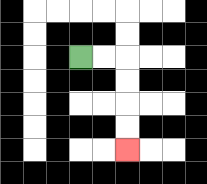{'start': '[3, 2]', 'end': '[5, 6]', 'path_directions': 'R,R,D,D,D,D', 'path_coordinates': '[[3, 2], [4, 2], [5, 2], [5, 3], [5, 4], [5, 5], [5, 6]]'}